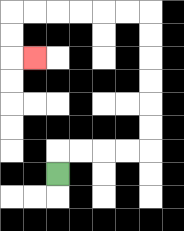{'start': '[2, 7]', 'end': '[1, 2]', 'path_directions': 'U,R,R,R,R,U,U,U,U,U,U,L,L,L,L,L,L,D,D,R', 'path_coordinates': '[[2, 7], [2, 6], [3, 6], [4, 6], [5, 6], [6, 6], [6, 5], [6, 4], [6, 3], [6, 2], [6, 1], [6, 0], [5, 0], [4, 0], [3, 0], [2, 0], [1, 0], [0, 0], [0, 1], [0, 2], [1, 2]]'}